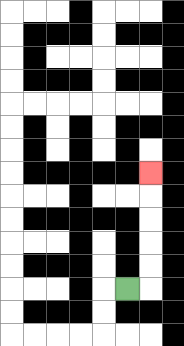{'start': '[5, 12]', 'end': '[6, 7]', 'path_directions': 'R,U,U,U,U,U', 'path_coordinates': '[[5, 12], [6, 12], [6, 11], [6, 10], [6, 9], [6, 8], [6, 7]]'}